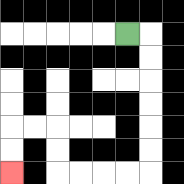{'start': '[5, 1]', 'end': '[0, 7]', 'path_directions': 'R,D,D,D,D,D,D,L,L,L,L,U,U,L,L,D,D', 'path_coordinates': '[[5, 1], [6, 1], [6, 2], [6, 3], [6, 4], [6, 5], [6, 6], [6, 7], [5, 7], [4, 7], [3, 7], [2, 7], [2, 6], [2, 5], [1, 5], [0, 5], [0, 6], [0, 7]]'}